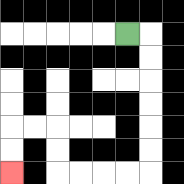{'start': '[5, 1]', 'end': '[0, 7]', 'path_directions': 'R,D,D,D,D,D,D,L,L,L,L,U,U,L,L,D,D', 'path_coordinates': '[[5, 1], [6, 1], [6, 2], [6, 3], [6, 4], [6, 5], [6, 6], [6, 7], [5, 7], [4, 7], [3, 7], [2, 7], [2, 6], [2, 5], [1, 5], [0, 5], [0, 6], [0, 7]]'}